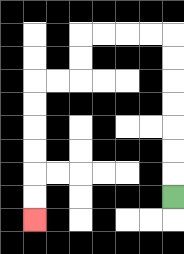{'start': '[7, 8]', 'end': '[1, 9]', 'path_directions': 'U,U,U,U,U,U,U,L,L,L,L,D,D,L,L,D,D,D,D,D,D', 'path_coordinates': '[[7, 8], [7, 7], [7, 6], [7, 5], [7, 4], [7, 3], [7, 2], [7, 1], [6, 1], [5, 1], [4, 1], [3, 1], [3, 2], [3, 3], [2, 3], [1, 3], [1, 4], [1, 5], [1, 6], [1, 7], [1, 8], [1, 9]]'}